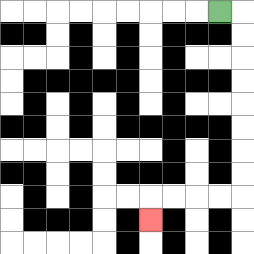{'start': '[9, 0]', 'end': '[6, 9]', 'path_directions': 'R,D,D,D,D,D,D,D,D,L,L,L,L,D', 'path_coordinates': '[[9, 0], [10, 0], [10, 1], [10, 2], [10, 3], [10, 4], [10, 5], [10, 6], [10, 7], [10, 8], [9, 8], [8, 8], [7, 8], [6, 8], [6, 9]]'}